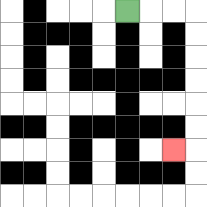{'start': '[5, 0]', 'end': '[7, 6]', 'path_directions': 'R,R,R,D,D,D,D,D,D,L', 'path_coordinates': '[[5, 0], [6, 0], [7, 0], [8, 0], [8, 1], [8, 2], [8, 3], [8, 4], [8, 5], [8, 6], [7, 6]]'}